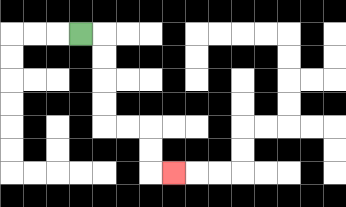{'start': '[3, 1]', 'end': '[7, 7]', 'path_directions': 'R,D,D,D,D,R,R,D,D,R', 'path_coordinates': '[[3, 1], [4, 1], [4, 2], [4, 3], [4, 4], [4, 5], [5, 5], [6, 5], [6, 6], [6, 7], [7, 7]]'}